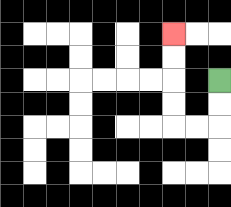{'start': '[9, 3]', 'end': '[7, 1]', 'path_directions': 'D,D,L,L,U,U,U,U', 'path_coordinates': '[[9, 3], [9, 4], [9, 5], [8, 5], [7, 5], [7, 4], [7, 3], [7, 2], [7, 1]]'}